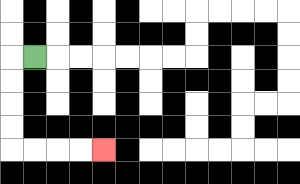{'start': '[1, 2]', 'end': '[4, 6]', 'path_directions': 'L,D,D,D,D,R,R,R,R', 'path_coordinates': '[[1, 2], [0, 2], [0, 3], [0, 4], [0, 5], [0, 6], [1, 6], [2, 6], [3, 6], [4, 6]]'}